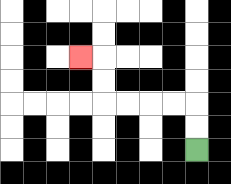{'start': '[8, 6]', 'end': '[3, 2]', 'path_directions': 'U,U,L,L,L,L,U,U,L', 'path_coordinates': '[[8, 6], [8, 5], [8, 4], [7, 4], [6, 4], [5, 4], [4, 4], [4, 3], [4, 2], [3, 2]]'}